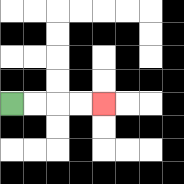{'start': '[0, 4]', 'end': '[4, 4]', 'path_directions': 'R,R,R,R', 'path_coordinates': '[[0, 4], [1, 4], [2, 4], [3, 4], [4, 4]]'}